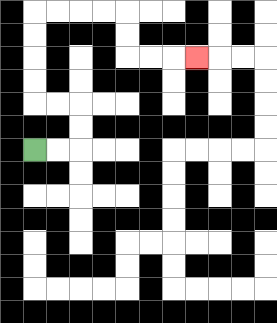{'start': '[1, 6]', 'end': '[8, 2]', 'path_directions': 'R,R,U,U,L,L,U,U,U,U,R,R,R,R,D,D,R,R,R', 'path_coordinates': '[[1, 6], [2, 6], [3, 6], [3, 5], [3, 4], [2, 4], [1, 4], [1, 3], [1, 2], [1, 1], [1, 0], [2, 0], [3, 0], [4, 0], [5, 0], [5, 1], [5, 2], [6, 2], [7, 2], [8, 2]]'}